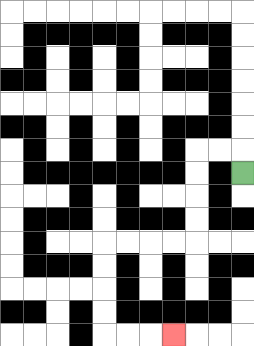{'start': '[10, 7]', 'end': '[7, 14]', 'path_directions': 'U,L,L,D,D,D,D,L,L,L,L,D,D,D,D,R,R,R', 'path_coordinates': '[[10, 7], [10, 6], [9, 6], [8, 6], [8, 7], [8, 8], [8, 9], [8, 10], [7, 10], [6, 10], [5, 10], [4, 10], [4, 11], [4, 12], [4, 13], [4, 14], [5, 14], [6, 14], [7, 14]]'}